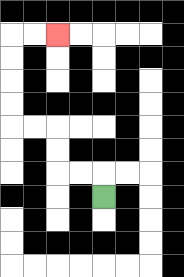{'start': '[4, 8]', 'end': '[2, 1]', 'path_directions': 'U,L,L,U,U,L,L,U,U,U,U,R,R', 'path_coordinates': '[[4, 8], [4, 7], [3, 7], [2, 7], [2, 6], [2, 5], [1, 5], [0, 5], [0, 4], [0, 3], [0, 2], [0, 1], [1, 1], [2, 1]]'}